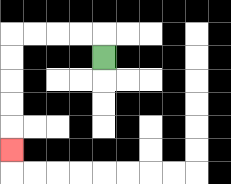{'start': '[4, 2]', 'end': '[0, 6]', 'path_directions': 'U,L,L,L,L,D,D,D,D,D', 'path_coordinates': '[[4, 2], [4, 1], [3, 1], [2, 1], [1, 1], [0, 1], [0, 2], [0, 3], [0, 4], [0, 5], [0, 6]]'}